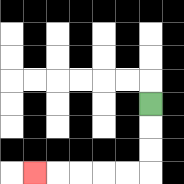{'start': '[6, 4]', 'end': '[1, 7]', 'path_directions': 'D,D,D,L,L,L,L,L', 'path_coordinates': '[[6, 4], [6, 5], [6, 6], [6, 7], [5, 7], [4, 7], [3, 7], [2, 7], [1, 7]]'}